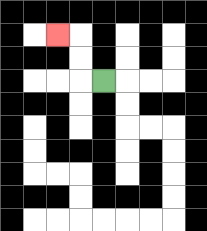{'start': '[4, 3]', 'end': '[2, 1]', 'path_directions': 'L,U,U,L', 'path_coordinates': '[[4, 3], [3, 3], [3, 2], [3, 1], [2, 1]]'}